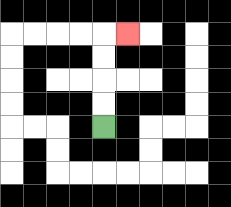{'start': '[4, 5]', 'end': '[5, 1]', 'path_directions': 'U,U,U,U,R', 'path_coordinates': '[[4, 5], [4, 4], [4, 3], [4, 2], [4, 1], [5, 1]]'}